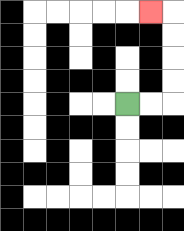{'start': '[5, 4]', 'end': '[6, 0]', 'path_directions': 'R,R,U,U,U,U,L', 'path_coordinates': '[[5, 4], [6, 4], [7, 4], [7, 3], [7, 2], [7, 1], [7, 0], [6, 0]]'}